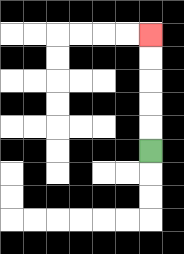{'start': '[6, 6]', 'end': '[6, 1]', 'path_directions': 'U,U,U,U,U', 'path_coordinates': '[[6, 6], [6, 5], [6, 4], [6, 3], [6, 2], [6, 1]]'}